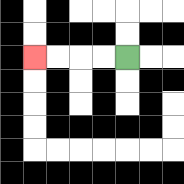{'start': '[5, 2]', 'end': '[1, 2]', 'path_directions': 'L,L,L,L', 'path_coordinates': '[[5, 2], [4, 2], [3, 2], [2, 2], [1, 2]]'}